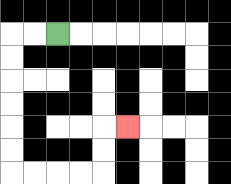{'start': '[2, 1]', 'end': '[5, 5]', 'path_directions': 'L,L,D,D,D,D,D,D,R,R,R,R,U,U,R', 'path_coordinates': '[[2, 1], [1, 1], [0, 1], [0, 2], [0, 3], [0, 4], [0, 5], [0, 6], [0, 7], [1, 7], [2, 7], [3, 7], [4, 7], [4, 6], [4, 5], [5, 5]]'}